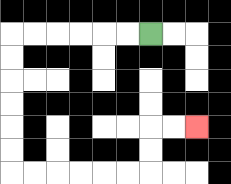{'start': '[6, 1]', 'end': '[8, 5]', 'path_directions': 'L,L,L,L,L,L,D,D,D,D,D,D,R,R,R,R,R,R,U,U,R,R', 'path_coordinates': '[[6, 1], [5, 1], [4, 1], [3, 1], [2, 1], [1, 1], [0, 1], [0, 2], [0, 3], [0, 4], [0, 5], [0, 6], [0, 7], [1, 7], [2, 7], [3, 7], [4, 7], [5, 7], [6, 7], [6, 6], [6, 5], [7, 5], [8, 5]]'}